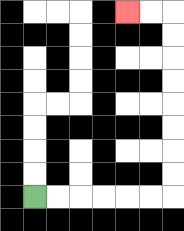{'start': '[1, 8]', 'end': '[5, 0]', 'path_directions': 'R,R,R,R,R,R,U,U,U,U,U,U,U,U,L,L', 'path_coordinates': '[[1, 8], [2, 8], [3, 8], [4, 8], [5, 8], [6, 8], [7, 8], [7, 7], [7, 6], [7, 5], [7, 4], [7, 3], [7, 2], [7, 1], [7, 0], [6, 0], [5, 0]]'}